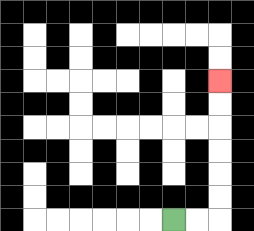{'start': '[7, 9]', 'end': '[9, 3]', 'path_directions': 'R,R,U,U,U,U,U,U', 'path_coordinates': '[[7, 9], [8, 9], [9, 9], [9, 8], [9, 7], [9, 6], [9, 5], [9, 4], [9, 3]]'}